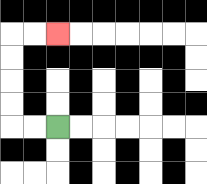{'start': '[2, 5]', 'end': '[2, 1]', 'path_directions': 'L,L,U,U,U,U,R,R', 'path_coordinates': '[[2, 5], [1, 5], [0, 5], [0, 4], [0, 3], [0, 2], [0, 1], [1, 1], [2, 1]]'}